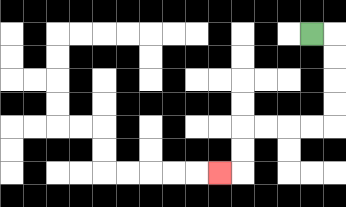{'start': '[13, 1]', 'end': '[9, 7]', 'path_directions': 'R,D,D,D,D,L,L,L,L,D,D,L', 'path_coordinates': '[[13, 1], [14, 1], [14, 2], [14, 3], [14, 4], [14, 5], [13, 5], [12, 5], [11, 5], [10, 5], [10, 6], [10, 7], [9, 7]]'}